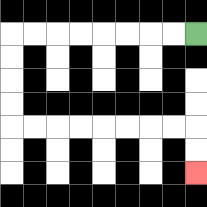{'start': '[8, 1]', 'end': '[8, 7]', 'path_directions': 'L,L,L,L,L,L,L,L,D,D,D,D,R,R,R,R,R,R,R,R,D,D', 'path_coordinates': '[[8, 1], [7, 1], [6, 1], [5, 1], [4, 1], [3, 1], [2, 1], [1, 1], [0, 1], [0, 2], [0, 3], [0, 4], [0, 5], [1, 5], [2, 5], [3, 5], [4, 5], [5, 5], [6, 5], [7, 5], [8, 5], [8, 6], [8, 7]]'}